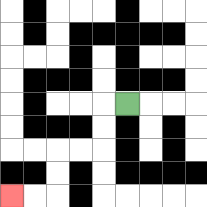{'start': '[5, 4]', 'end': '[0, 8]', 'path_directions': 'L,D,D,L,L,D,D,L,L', 'path_coordinates': '[[5, 4], [4, 4], [4, 5], [4, 6], [3, 6], [2, 6], [2, 7], [2, 8], [1, 8], [0, 8]]'}